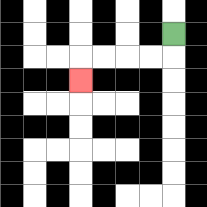{'start': '[7, 1]', 'end': '[3, 3]', 'path_directions': 'D,L,L,L,L,D', 'path_coordinates': '[[7, 1], [7, 2], [6, 2], [5, 2], [4, 2], [3, 2], [3, 3]]'}